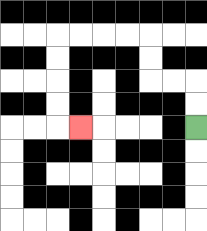{'start': '[8, 5]', 'end': '[3, 5]', 'path_directions': 'U,U,L,L,U,U,L,L,L,L,D,D,D,D,R', 'path_coordinates': '[[8, 5], [8, 4], [8, 3], [7, 3], [6, 3], [6, 2], [6, 1], [5, 1], [4, 1], [3, 1], [2, 1], [2, 2], [2, 3], [2, 4], [2, 5], [3, 5]]'}